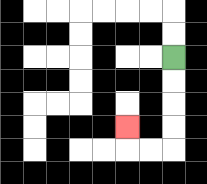{'start': '[7, 2]', 'end': '[5, 5]', 'path_directions': 'D,D,D,D,L,L,U', 'path_coordinates': '[[7, 2], [7, 3], [7, 4], [7, 5], [7, 6], [6, 6], [5, 6], [5, 5]]'}